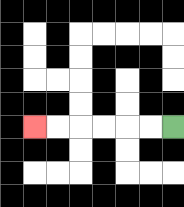{'start': '[7, 5]', 'end': '[1, 5]', 'path_directions': 'L,L,L,L,L,L', 'path_coordinates': '[[7, 5], [6, 5], [5, 5], [4, 5], [3, 5], [2, 5], [1, 5]]'}